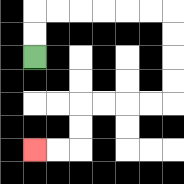{'start': '[1, 2]', 'end': '[1, 6]', 'path_directions': 'U,U,R,R,R,R,R,R,D,D,D,D,L,L,L,L,D,D,L,L', 'path_coordinates': '[[1, 2], [1, 1], [1, 0], [2, 0], [3, 0], [4, 0], [5, 0], [6, 0], [7, 0], [7, 1], [7, 2], [7, 3], [7, 4], [6, 4], [5, 4], [4, 4], [3, 4], [3, 5], [3, 6], [2, 6], [1, 6]]'}